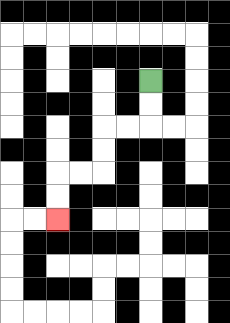{'start': '[6, 3]', 'end': '[2, 9]', 'path_directions': 'D,D,L,L,D,D,L,L,D,D', 'path_coordinates': '[[6, 3], [6, 4], [6, 5], [5, 5], [4, 5], [4, 6], [4, 7], [3, 7], [2, 7], [2, 8], [2, 9]]'}